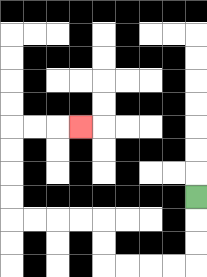{'start': '[8, 8]', 'end': '[3, 5]', 'path_directions': 'D,D,D,L,L,L,L,U,U,L,L,L,L,U,U,U,U,R,R,R', 'path_coordinates': '[[8, 8], [8, 9], [8, 10], [8, 11], [7, 11], [6, 11], [5, 11], [4, 11], [4, 10], [4, 9], [3, 9], [2, 9], [1, 9], [0, 9], [0, 8], [0, 7], [0, 6], [0, 5], [1, 5], [2, 5], [3, 5]]'}